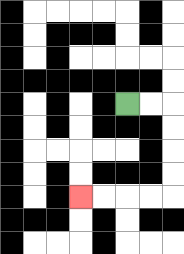{'start': '[5, 4]', 'end': '[3, 8]', 'path_directions': 'R,R,D,D,D,D,L,L,L,L', 'path_coordinates': '[[5, 4], [6, 4], [7, 4], [7, 5], [7, 6], [7, 7], [7, 8], [6, 8], [5, 8], [4, 8], [3, 8]]'}